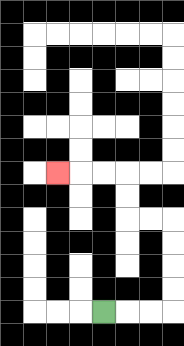{'start': '[4, 13]', 'end': '[2, 7]', 'path_directions': 'R,R,R,U,U,U,U,L,L,U,U,L,L,L', 'path_coordinates': '[[4, 13], [5, 13], [6, 13], [7, 13], [7, 12], [7, 11], [7, 10], [7, 9], [6, 9], [5, 9], [5, 8], [5, 7], [4, 7], [3, 7], [2, 7]]'}